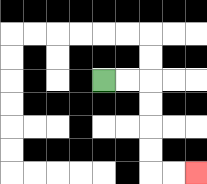{'start': '[4, 3]', 'end': '[8, 7]', 'path_directions': 'R,R,D,D,D,D,R,R', 'path_coordinates': '[[4, 3], [5, 3], [6, 3], [6, 4], [6, 5], [6, 6], [6, 7], [7, 7], [8, 7]]'}